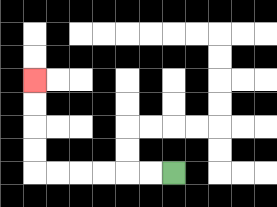{'start': '[7, 7]', 'end': '[1, 3]', 'path_directions': 'L,L,L,L,L,L,U,U,U,U', 'path_coordinates': '[[7, 7], [6, 7], [5, 7], [4, 7], [3, 7], [2, 7], [1, 7], [1, 6], [1, 5], [1, 4], [1, 3]]'}